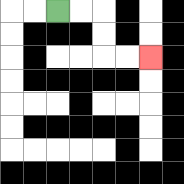{'start': '[2, 0]', 'end': '[6, 2]', 'path_directions': 'R,R,D,D,R,R', 'path_coordinates': '[[2, 0], [3, 0], [4, 0], [4, 1], [4, 2], [5, 2], [6, 2]]'}